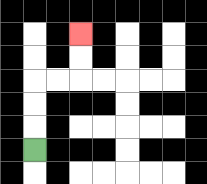{'start': '[1, 6]', 'end': '[3, 1]', 'path_directions': 'U,U,U,R,R,U,U', 'path_coordinates': '[[1, 6], [1, 5], [1, 4], [1, 3], [2, 3], [3, 3], [3, 2], [3, 1]]'}